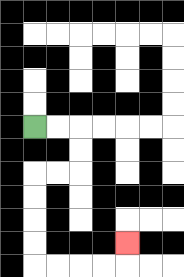{'start': '[1, 5]', 'end': '[5, 10]', 'path_directions': 'R,R,D,D,L,L,D,D,D,D,R,R,R,R,U', 'path_coordinates': '[[1, 5], [2, 5], [3, 5], [3, 6], [3, 7], [2, 7], [1, 7], [1, 8], [1, 9], [1, 10], [1, 11], [2, 11], [3, 11], [4, 11], [5, 11], [5, 10]]'}